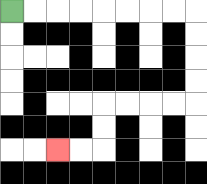{'start': '[0, 0]', 'end': '[2, 6]', 'path_directions': 'R,R,R,R,R,R,R,R,D,D,D,D,L,L,L,L,D,D,L,L', 'path_coordinates': '[[0, 0], [1, 0], [2, 0], [3, 0], [4, 0], [5, 0], [6, 0], [7, 0], [8, 0], [8, 1], [8, 2], [8, 3], [8, 4], [7, 4], [6, 4], [5, 4], [4, 4], [4, 5], [4, 6], [3, 6], [2, 6]]'}